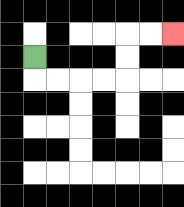{'start': '[1, 2]', 'end': '[7, 1]', 'path_directions': 'D,R,R,R,R,U,U,R,R', 'path_coordinates': '[[1, 2], [1, 3], [2, 3], [3, 3], [4, 3], [5, 3], [5, 2], [5, 1], [6, 1], [7, 1]]'}